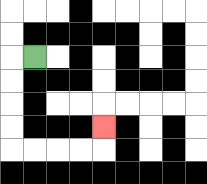{'start': '[1, 2]', 'end': '[4, 5]', 'path_directions': 'L,D,D,D,D,R,R,R,R,U', 'path_coordinates': '[[1, 2], [0, 2], [0, 3], [0, 4], [0, 5], [0, 6], [1, 6], [2, 6], [3, 6], [4, 6], [4, 5]]'}